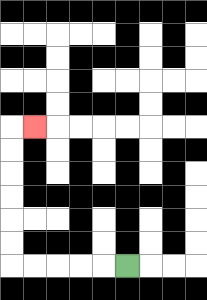{'start': '[5, 11]', 'end': '[1, 5]', 'path_directions': 'L,L,L,L,L,U,U,U,U,U,U,R', 'path_coordinates': '[[5, 11], [4, 11], [3, 11], [2, 11], [1, 11], [0, 11], [0, 10], [0, 9], [0, 8], [0, 7], [0, 6], [0, 5], [1, 5]]'}